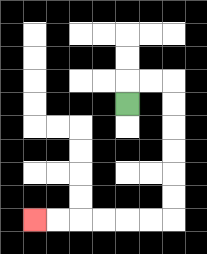{'start': '[5, 4]', 'end': '[1, 9]', 'path_directions': 'U,R,R,D,D,D,D,D,D,L,L,L,L,L,L', 'path_coordinates': '[[5, 4], [5, 3], [6, 3], [7, 3], [7, 4], [7, 5], [7, 6], [7, 7], [7, 8], [7, 9], [6, 9], [5, 9], [4, 9], [3, 9], [2, 9], [1, 9]]'}